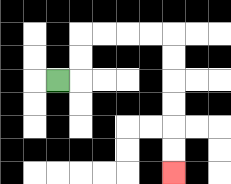{'start': '[2, 3]', 'end': '[7, 7]', 'path_directions': 'R,U,U,R,R,R,R,D,D,D,D,D,D', 'path_coordinates': '[[2, 3], [3, 3], [3, 2], [3, 1], [4, 1], [5, 1], [6, 1], [7, 1], [7, 2], [7, 3], [7, 4], [7, 5], [7, 6], [7, 7]]'}